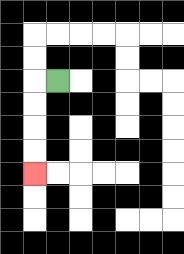{'start': '[2, 3]', 'end': '[1, 7]', 'path_directions': 'L,D,D,D,D', 'path_coordinates': '[[2, 3], [1, 3], [1, 4], [1, 5], [1, 6], [1, 7]]'}